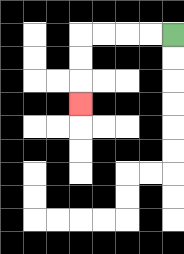{'start': '[7, 1]', 'end': '[3, 4]', 'path_directions': 'L,L,L,L,D,D,D', 'path_coordinates': '[[7, 1], [6, 1], [5, 1], [4, 1], [3, 1], [3, 2], [3, 3], [3, 4]]'}